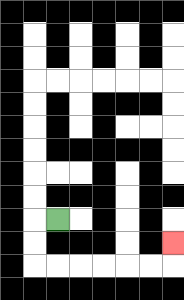{'start': '[2, 9]', 'end': '[7, 10]', 'path_directions': 'L,D,D,R,R,R,R,R,R,U', 'path_coordinates': '[[2, 9], [1, 9], [1, 10], [1, 11], [2, 11], [3, 11], [4, 11], [5, 11], [6, 11], [7, 11], [7, 10]]'}